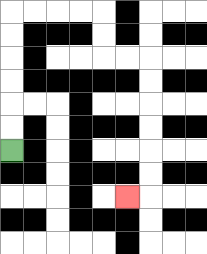{'start': '[0, 6]', 'end': '[5, 8]', 'path_directions': 'U,U,U,U,U,U,R,R,R,R,D,D,R,R,D,D,D,D,D,D,L', 'path_coordinates': '[[0, 6], [0, 5], [0, 4], [0, 3], [0, 2], [0, 1], [0, 0], [1, 0], [2, 0], [3, 0], [4, 0], [4, 1], [4, 2], [5, 2], [6, 2], [6, 3], [6, 4], [6, 5], [6, 6], [6, 7], [6, 8], [5, 8]]'}